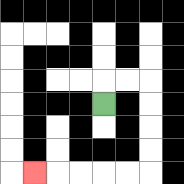{'start': '[4, 4]', 'end': '[1, 7]', 'path_directions': 'U,R,R,D,D,D,D,L,L,L,L,L', 'path_coordinates': '[[4, 4], [4, 3], [5, 3], [6, 3], [6, 4], [6, 5], [6, 6], [6, 7], [5, 7], [4, 7], [3, 7], [2, 7], [1, 7]]'}